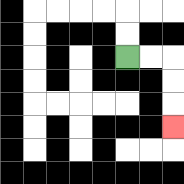{'start': '[5, 2]', 'end': '[7, 5]', 'path_directions': 'R,R,D,D,D', 'path_coordinates': '[[5, 2], [6, 2], [7, 2], [7, 3], [7, 4], [7, 5]]'}